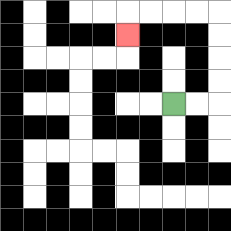{'start': '[7, 4]', 'end': '[5, 1]', 'path_directions': 'R,R,U,U,U,U,L,L,L,L,D', 'path_coordinates': '[[7, 4], [8, 4], [9, 4], [9, 3], [9, 2], [9, 1], [9, 0], [8, 0], [7, 0], [6, 0], [5, 0], [5, 1]]'}